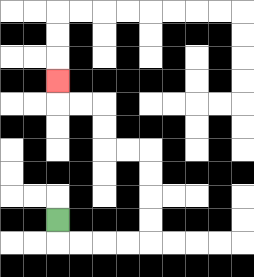{'start': '[2, 9]', 'end': '[2, 3]', 'path_directions': 'D,R,R,R,R,U,U,U,U,L,L,U,U,L,L,U', 'path_coordinates': '[[2, 9], [2, 10], [3, 10], [4, 10], [5, 10], [6, 10], [6, 9], [6, 8], [6, 7], [6, 6], [5, 6], [4, 6], [4, 5], [4, 4], [3, 4], [2, 4], [2, 3]]'}